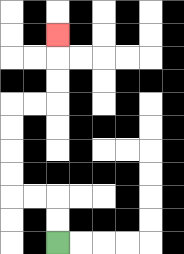{'start': '[2, 10]', 'end': '[2, 1]', 'path_directions': 'U,U,L,L,U,U,U,U,R,R,U,U,U', 'path_coordinates': '[[2, 10], [2, 9], [2, 8], [1, 8], [0, 8], [0, 7], [0, 6], [0, 5], [0, 4], [1, 4], [2, 4], [2, 3], [2, 2], [2, 1]]'}